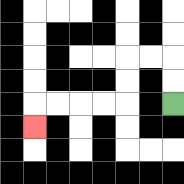{'start': '[7, 4]', 'end': '[1, 5]', 'path_directions': 'U,U,L,L,D,D,L,L,L,L,D', 'path_coordinates': '[[7, 4], [7, 3], [7, 2], [6, 2], [5, 2], [5, 3], [5, 4], [4, 4], [3, 4], [2, 4], [1, 4], [1, 5]]'}